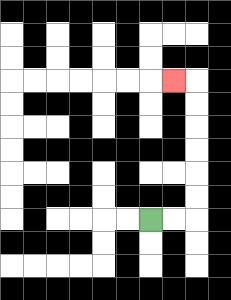{'start': '[6, 9]', 'end': '[7, 3]', 'path_directions': 'R,R,U,U,U,U,U,U,L', 'path_coordinates': '[[6, 9], [7, 9], [8, 9], [8, 8], [8, 7], [8, 6], [8, 5], [8, 4], [8, 3], [7, 3]]'}